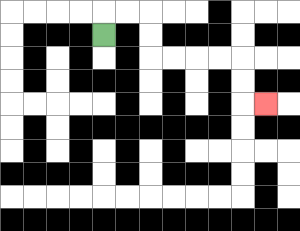{'start': '[4, 1]', 'end': '[11, 4]', 'path_directions': 'U,R,R,D,D,R,R,R,R,D,D,R', 'path_coordinates': '[[4, 1], [4, 0], [5, 0], [6, 0], [6, 1], [6, 2], [7, 2], [8, 2], [9, 2], [10, 2], [10, 3], [10, 4], [11, 4]]'}